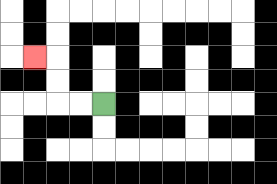{'start': '[4, 4]', 'end': '[1, 2]', 'path_directions': 'L,L,U,U,L', 'path_coordinates': '[[4, 4], [3, 4], [2, 4], [2, 3], [2, 2], [1, 2]]'}